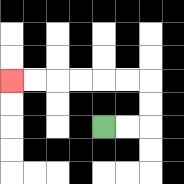{'start': '[4, 5]', 'end': '[0, 3]', 'path_directions': 'R,R,U,U,L,L,L,L,L,L', 'path_coordinates': '[[4, 5], [5, 5], [6, 5], [6, 4], [6, 3], [5, 3], [4, 3], [3, 3], [2, 3], [1, 3], [0, 3]]'}